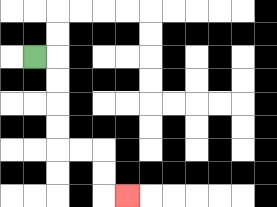{'start': '[1, 2]', 'end': '[5, 8]', 'path_directions': 'R,D,D,D,D,R,R,D,D,R', 'path_coordinates': '[[1, 2], [2, 2], [2, 3], [2, 4], [2, 5], [2, 6], [3, 6], [4, 6], [4, 7], [4, 8], [5, 8]]'}